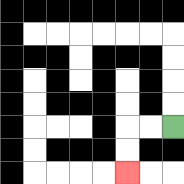{'start': '[7, 5]', 'end': '[5, 7]', 'path_directions': 'L,L,D,D', 'path_coordinates': '[[7, 5], [6, 5], [5, 5], [5, 6], [5, 7]]'}